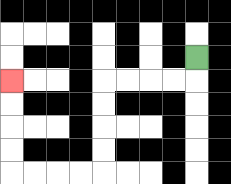{'start': '[8, 2]', 'end': '[0, 3]', 'path_directions': 'D,L,L,L,L,D,D,D,D,L,L,L,L,U,U,U,U', 'path_coordinates': '[[8, 2], [8, 3], [7, 3], [6, 3], [5, 3], [4, 3], [4, 4], [4, 5], [4, 6], [4, 7], [3, 7], [2, 7], [1, 7], [0, 7], [0, 6], [0, 5], [0, 4], [0, 3]]'}